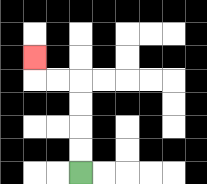{'start': '[3, 7]', 'end': '[1, 2]', 'path_directions': 'U,U,U,U,L,L,U', 'path_coordinates': '[[3, 7], [3, 6], [3, 5], [3, 4], [3, 3], [2, 3], [1, 3], [1, 2]]'}